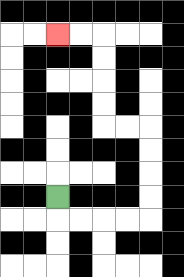{'start': '[2, 8]', 'end': '[2, 1]', 'path_directions': 'D,R,R,R,R,U,U,U,U,L,L,U,U,U,U,L,L', 'path_coordinates': '[[2, 8], [2, 9], [3, 9], [4, 9], [5, 9], [6, 9], [6, 8], [6, 7], [6, 6], [6, 5], [5, 5], [4, 5], [4, 4], [4, 3], [4, 2], [4, 1], [3, 1], [2, 1]]'}